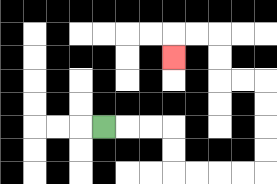{'start': '[4, 5]', 'end': '[7, 2]', 'path_directions': 'R,R,R,D,D,R,R,R,R,U,U,U,U,L,L,U,U,L,L,D', 'path_coordinates': '[[4, 5], [5, 5], [6, 5], [7, 5], [7, 6], [7, 7], [8, 7], [9, 7], [10, 7], [11, 7], [11, 6], [11, 5], [11, 4], [11, 3], [10, 3], [9, 3], [9, 2], [9, 1], [8, 1], [7, 1], [7, 2]]'}